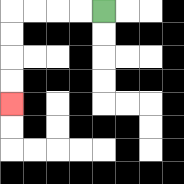{'start': '[4, 0]', 'end': '[0, 4]', 'path_directions': 'L,L,L,L,D,D,D,D', 'path_coordinates': '[[4, 0], [3, 0], [2, 0], [1, 0], [0, 0], [0, 1], [0, 2], [0, 3], [0, 4]]'}